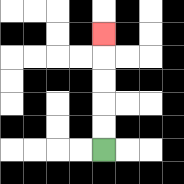{'start': '[4, 6]', 'end': '[4, 1]', 'path_directions': 'U,U,U,U,U', 'path_coordinates': '[[4, 6], [4, 5], [4, 4], [4, 3], [4, 2], [4, 1]]'}